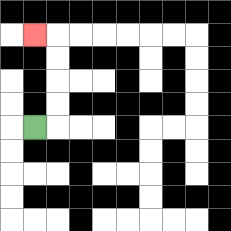{'start': '[1, 5]', 'end': '[1, 1]', 'path_directions': 'R,U,U,U,U,L', 'path_coordinates': '[[1, 5], [2, 5], [2, 4], [2, 3], [2, 2], [2, 1], [1, 1]]'}